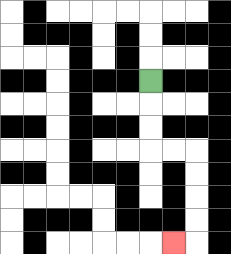{'start': '[6, 3]', 'end': '[7, 10]', 'path_directions': 'D,D,D,R,R,D,D,D,D,L', 'path_coordinates': '[[6, 3], [6, 4], [6, 5], [6, 6], [7, 6], [8, 6], [8, 7], [8, 8], [8, 9], [8, 10], [7, 10]]'}